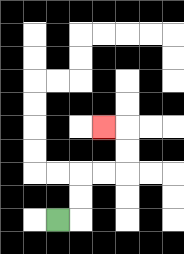{'start': '[2, 9]', 'end': '[4, 5]', 'path_directions': 'R,U,U,R,R,U,U,L', 'path_coordinates': '[[2, 9], [3, 9], [3, 8], [3, 7], [4, 7], [5, 7], [5, 6], [5, 5], [4, 5]]'}